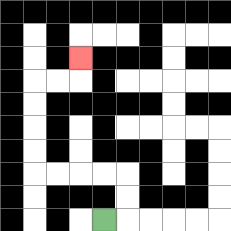{'start': '[4, 9]', 'end': '[3, 2]', 'path_directions': 'R,U,U,L,L,L,L,U,U,U,U,R,R,U', 'path_coordinates': '[[4, 9], [5, 9], [5, 8], [5, 7], [4, 7], [3, 7], [2, 7], [1, 7], [1, 6], [1, 5], [1, 4], [1, 3], [2, 3], [3, 3], [3, 2]]'}